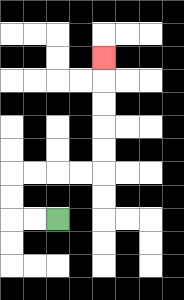{'start': '[2, 9]', 'end': '[4, 2]', 'path_directions': 'L,L,U,U,R,R,R,R,U,U,U,U,U', 'path_coordinates': '[[2, 9], [1, 9], [0, 9], [0, 8], [0, 7], [1, 7], [2, 7], [3, 7], [4, 7], [4, 6], [4, 5], [4, 4], [4, 3], [4, 2]]'}